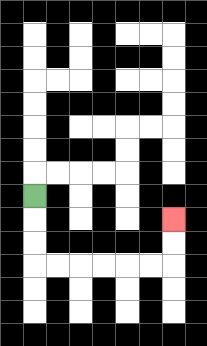{'start': '[1, 8]', 'end': '[7, 9]', 'path_directions': 'D,D,D,R,R,R,R,R,R,U,U', 'path_coordinates': '[[1, 8], [1, 9], [1, 10], [1, 11], [2, 11], [3, 11], [4, 11], [5, 11], [6, 11], [7, 11], [7, 10], [7, 9]]'}